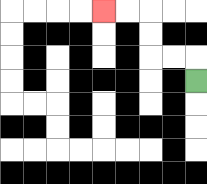{'start': '[8, 3]', 'end': '[4, 0]', 'path_directions': 'U,L,L,U,U,L,L', 'path_coordinates': '[[8, 3], [8, 2], [7, 2], [6, 2], [6, 1], [6, 0], [5, 0], [4, 0]]'}